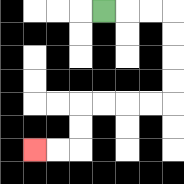{'start': '[4, 0]', 'end': '[1, 6]', 'path_directions': 'R,R,R,D,D,D,D,L,L,L,L,D,D,L,L', 'path_coordinates': '[[4, 0], [5, 0], [6, 0], [7, 0], [7, 1], [7, 2], [7, 3], [7, 4], [6, 4], [5, 4], [4, 4], [3, 4], [3, 5], [3, 6], [2, 6], [1, 6]]'}